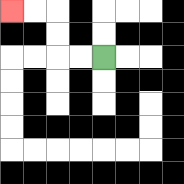{'start': '[4, 2]', 'end': '[0, 0]', 'path_directions': 'L,L,U,U,L,L', 'path_coordinates': '[[4, 2], [3, 2], [2, 2], [2, 1], [2, 0], [1, 0], [0, 0]]'}